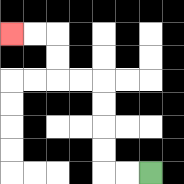{'start': '[6, 7]', 'end': '[0, 1]', 'path_directions': 'L,L,U,U,U,U,L,L,U,U,L,L', 'path_coordinates': '[[6, 7], [5, 7], [4, 7], [4, 6], [4, 5], [4, 4], [4, 3], [3, 3], [2, 3], [2, 2], [2, 1], [1, 1], [0, 1]]'}